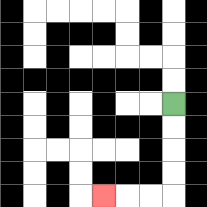{'start': '[7, 4]', 'end': '[4, 8]', 'path_directions': 'D,D,D,D,L,L,L', 'path_coordinates': '[[7, 4], [7, 5], [7, 6], [7, 7], [7, 8], [6, 8], [5, 8], [4, 8]]'}